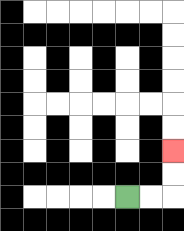{'start': '[5, 8]', 'end': '[7, 6]', 'path_directions': 'R,R,U,U', 'path_coordinates': '[[5, 8], [6, 8], [7, 8], [7, 7], [7, 6]]'}